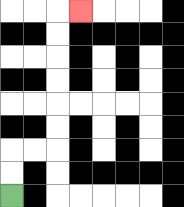{'start': '[0, 8]', 'end': '[3, 0]', 'path_directions': 'U,U,R,R,U,U,U,U,U,U,R', 'path_coordinates': '[[0, 8], [0, 7], [0, 6], [1, 6], [2, 6], [2, 5], [2, 4], [2, 3], [2, 2], [2, 1], [2, 0], [3, 0]]'}